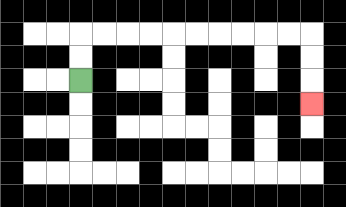{'start': '[3, 3]', 'end': '[13, 4]', 'path_directions': 'U,U,R,R,R,R,R,R,R,R,R,R,D,D,D', 'path_coordinates': '[[3, 3], [3, 2], [3, 1], [4, 1], [5, 1], [6, 1], [7, 1], [8, 1], [9, 1], [10, 1], [11, 1], [12, 1], [13, 1], [13, 2], [13, 3], [13, 4]]'}